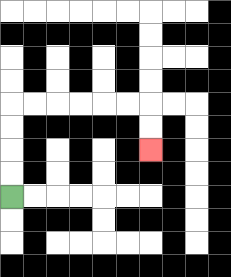{'start': '[0, 8]', 'end': '[6, 6]', 'path_directions': 'U,U,U,U,R,R,R,R,R,R,D,D', 'path_coordinates': '[[0, 8], [0, 7], [0, 6], [0, 5], [0, 4], [1, 4], [2, 4], [3, 4], [4, 4], [5, 4], [6, 4], [6, 5], [6, 6]]'}